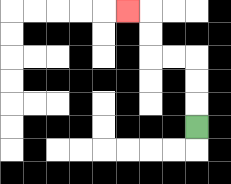{'start': '[8, 5]', 'end': '[5, 0]', 'path_directions': 'U,U,U,L,L,U,U,L', 'path_coordinates': '[[8, 5], [8, 4], [8, 3], [8, 2], [7, 2], [6, 2], [6, 1], [6, 0], [5, 0]]'}